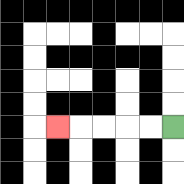{'start': '[7, 5]', 'end': '[2, 5]', 'path_directions': 'L,L,L,L,L', 'path_coordinates': '[[7, 5], [6, 5], [5, 5], [4, 5], [3, 5], [2, 5]]'}